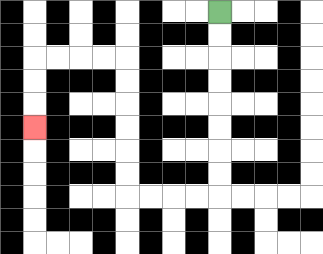{'start': '[9, 0]', 'end': '[1, 5]', 'path_directions': 'D,D,D,D,D,D,D,D,L,L,L,L,U,U,U,U,U,U,L,L,L,L,D,D,D', 'path_coordinates': '[[9, 0], [9, 1], [9, 2], [9, 3], [9, 4], [9, 5], [9, 6], [9, 7], [9, 8], [8, 8], [7, 8], [6, 8], [5, 8], [5, 7], [5, 6], [5, 5], [5, 4], [5, 3], [5, 2], [4, 2], [3, 2], [2, 2], [1, 2], [1, 3], [1, 4], [1, 5]]'}